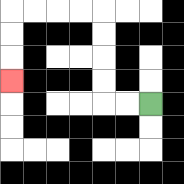{'start': '[6, 4]', 'end': '[0, 3]', 'path_directions': 'L,L,U,U,U,U,L,L,L,L,D,D,D', 'path_coordinates': '[[6, 4], [5, 4], [4, 4], [4, 3], [4, 2], [4, 1], [4, 0], [3, 0], [2, 0], [1, 0], [0, 0], [0, 1], [0, 2], [0, 3]]'}